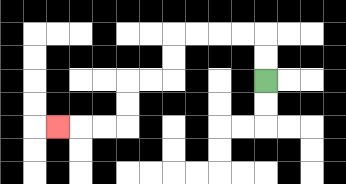{'start': '[11, 3]', 'end': '[2, 5]', 'path_directions': 'U,U,L,L,L,L,D,D,L,L,D,D,L,L,L', 'path_coordinates': '[[11, 3], [11, 2], [11, 1], [10, 1], [9, 1], [8, 1], [7, 1], [7, 2], [7, 3], [6, 3], [5, 3], [5, 4], [5, 5], [4, 5], [3, 5], [2, 5]]'}